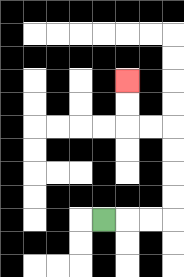{'start': '[4, 9]', 'end': '[5, 3]', 'path_directions': 'R,R,R,U,U,U,U,L,L,U,U', 'path_coordinates': '[[4, 9], [5, 9], [6, 9], [7, 9], [7, 8], [7, 7], [7, 6], [7, 5], [6, 5], [5, 5], [5, 4], [5, 3]]'}